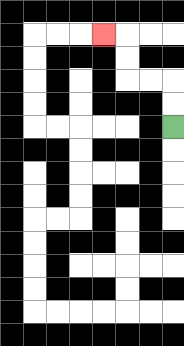{'start': '[7, 5]', 'end': '[4, 1]', 'path_directions': 'U,U,L,L,U,U,L', 'path_coordinates': '[[7, 5], [7, 4], [7, 3], [6, 3], [5, 3], [5, 2], [5, 1], [4, 1]]'}